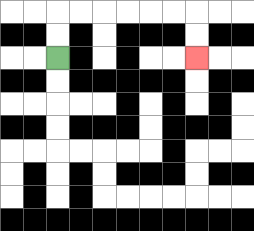{'start': '[2, 2]', 'end': '[8, 2]', 'path_directions': 'U,U,R,R,R,R,R,R,D,D', 'path_coordinates': '[[2, 2], [2, 1], [2, 0], [3, 0], [4, 0], [5, 0], [6, 0], [7, 0], [8, 0], [8, 1], [8, 2]]'}